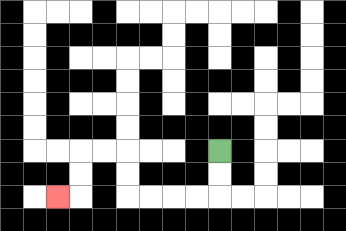{'start': '[9, 6]', 'end': '[2, 8]', 'path_directions': 'D,D,L,L,L,L,U,U,L,L,D,D,L', 'path_coordinates': '[[9, 6], [9, 7], [9, 8], [8, 8], [7, 8], [6, 8], [5, 8], [5, 7], [5, 6], [4, 6], [3, 6], [3, 7], [3, 8], [2, 8]]'}